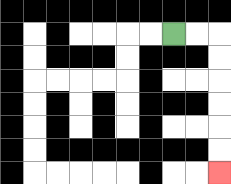{'start': '[7, 1]', 'end': '[9, 7]', 'path_directions': 'R,R,D,D,D,D,D,D', 'path_coordinates': '[[7, 1], [8, 1], [9, 1], [9, 2], [9, 3], [9, 4], [9, 5], [9, 6], [9, 7]]'}